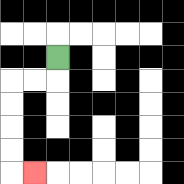{'start': '[2, 2]', 'end': '[1, 7]', 'path_directions': 'D,L,L,D,D,D,D,R', 'path_coordinates': '[[2, 2], [2, 3], [1, 3], [0, 3], [0, 4], [0, 5], [0, 6], [0, 7], [1, 7]]'}